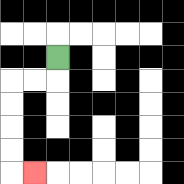{'start': '[2, 2]', 'end': '[1, 7]', 'path_directions': 'D,L,L,D,D,D,D,R', 'path_coordinates': '[[2, 2], [2, 3], [1, 3], [0, 3], [0, 4], [0, 5], [0, 6], [0, 7], [1, 7]]'}